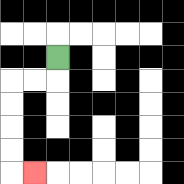{'start': '[2, 2]', 'end': '[1, 7]', 'path_directions': 'D,L,L,D,D,D,D,R', 'path_coordinates': '[[2, 2], [2, 3], [1, 3], [0, 3], [0, 4], [0, 5], [0, 6], [0, 7], [1, 7]]'}